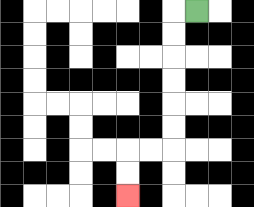{'start': '[8, 0]', 'end': '[5, 8]', 'path_directions': 'L,D,D,D,D,D,D,L,L,D,D', 'path_coordinates': '[[8, 0], [7, 0], [7, 1], [7, 2], [7, 3], [7, 4], [7, 5], [7, 6], [6, 6], [5, 6], [5, 7], [5, 8]]'}